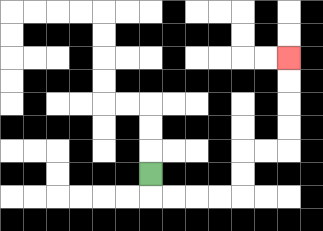{'start': '[6, 7]', 'end': '[12, 2]', 'path_directions': 'D,R,R,R,R,U,U,R,R,U,U,U,U', 'path_coordinates': '[[6, 7], [6, 8], [7, 8], [8, 8], [9, 8], [10, 8], [10, 7], [10, 6], [11, 6], [12, 6], [12, 5], [12, 4], [12, 3], [12, 2]]'}